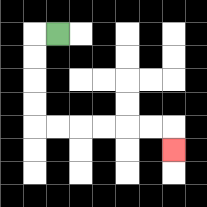{'start': '[2, 1]', 'end': '[7, 6]', 'path_directions': 'L,D,D,D,D,R,R,R,R,R,R,D', 'path_coordinates': '[[2, 1], [1, 1], [1, 2], [1, 3], [1, 4], [1, 5], [2, 5], [3, 5], [4, 5], [5, 5], [6, 5], [7, 5], [7, 6]]'}